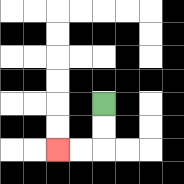{'start': '[4, 4]', 'end': '[2, 6]', 'path_directions': 'D,D,L,L', 'path_coordinates': '[[4, 4], [4, 5], [4, 6], [3, 6], [2, 6]]'}